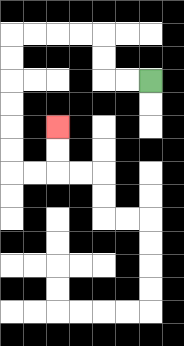{'start': '[6, 3]', 'end': '[2, 5]', 'path_directions': 'L,L,U,U,L,L,L,L,D,D,D,D,D,D,R,R,U,U', 'path_coordinates': '[[6, 3], [5, 3], [4, 3], [4, 2], [4, 1], [3, 1], [2, 1], [1, 1], [0, 1], [0, 2], [0, 3], [0, 4], [0, 5], [0, 6], [0, 7], [1, 7], [2, 7], [2, 6], [2, 5]]'}